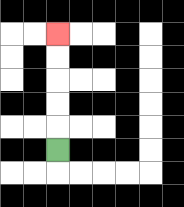{'start': '[2, 6]', 'end': '[2, 1]', 'path_directions': 'U,U,U,U,U', 'path_coordinates': '[[2, 6], [2, 5], [2, 4], [2, 3], [2, 2], [2, 1]]'}